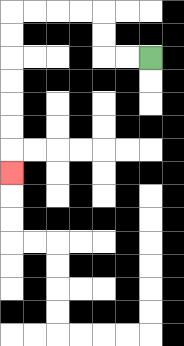{'start': '[6, 2]', 'end': '[0, 7]', 'path_directions': 'L,L,U,U,L,L,L,L,D,D,D,D,D,D,D', 'path_coordinates': '[[6, 2], [5, 2], [4, 2], [4, 1], [4, 0], [3, 0], [2, 0], [1, 0], [0, 0], [0, 1], [0, 2], [0, 3], [0, 4], [0, 5], [0, 6], [0, 7]]'}